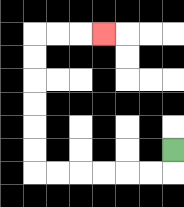{'start': '[7, 6]', 'end': '[4, 1]', 'path_directions': 'D,L,L,L,L,L,L,U,U,U,U,U,U,R,R,R', 'path_coordinates': '[[7, 6], [7, 7], [6, 7], [5, 7], [4, 7], [3, 7], [2, 7], [1, 7], [1, 6], [1, 5], [1, 4], [1, 3], [1, 2], [1, 1], [2, 1], [3, 1], [4, 1]]'}